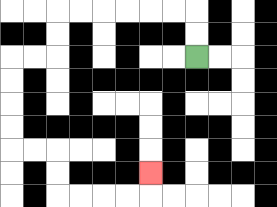{'start': '[8, 2]', 'end': '[6, 7]', 'path_directions': 'U,U,L,L,L,L,L,L,D,D,L,L,D,D,D,D,R,R,D,D,R,R,R,R,U', 'path_coordinates': '[[8, 2], [8, 1], [8, 0], [7, 0], [6, 0], [5, 0], [4, 0], [3, 0], [2, 0], [2, 1], [2, 2], [1, 2], [0, 2], [0, 3], [0, 4], [0, 5], [0, 6], [1, 6], [2, 6], [2, 7], [2, 8], [3, 8], [4, 8], [5, 8], [6, 8], [6, 7]]'}